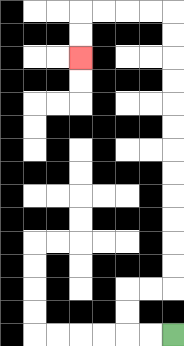{'start': '[7, 14]', 'end': '[3, 2]', 'path_directions': 'L,L,U,U,R,R,U,U,U,U,U,U,U,U,U,U,U,U,L,L,L,L,D,D', 'path_coordinates': '[[7, 14], [6, 14], [5, 14], [5, 13], [5, 12], [6, 12], [7, 12], [7, 11], [7, 10], [7, 9], [7, 8], [7, 7], [7, 6], [7, 5], [7, 4], [7, 3], [7, 2], [7, 1], [7, 0], [6, 0], [5, 0], [4, 0], [3, 0], [3, 1], [3, 2]]'}